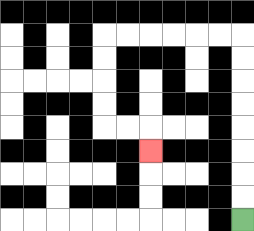{'start': '[10, 9]', 'end': '[6, 6]', 'path_directions': 'U,U,U,U,U,U,U,U,L,L,L,L,L,L,D,D,D,D,R,R,D', 'path_coordinates': '[[10, 9], [10, 8], [10, 7], [10, 6], [10, 5], [10, 4], [10, 3], [10, 2], [10, 1], [9, 1], [8, 1], [7, 1], [6, 1], [5, 1], [4, 1], [4, 2], [4, 3], [4, 4], [4, 5], [5, 5], [6, 5], [6, 6]]'}